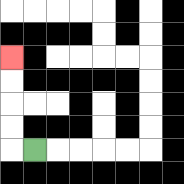{'start': '[1, 6]', 'end': '[0, 2]', 'path_directions': 'L,U,U,U,U', 'path_coordinates': '[[1, 6], [0, 6], [0, 5], [0, 4], [0, 3], [0, 2]]'}